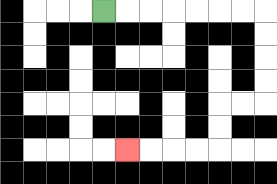{'start': '[4, 0]', 'end': '[5, 6]', 'path_directions': 'R,R,R,R,R,R,R,D,D,D,D,L,L,D,D,L,L,L,L', 'path_coordinates': '[[4, 0], [5, 0], [6, 0], [7, 0], [8, 0], [9, 0], [10, 0], [11, 0], [11, 1], [11, 2], [11, 3], [11, 4], [10, 4], [9, 4], [9, 5], [9, 6], [8, 6], [7, 6], [6, 6], [5, 6]]'}